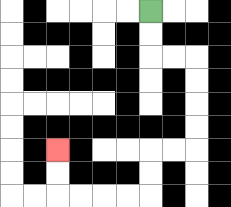{'start': '[6, 0]', 'end': '[2, 6]', 'path_directions': 'D,D,R,R,D,D,D,D,L,L,D,D,L,L,L,L,U,U', 'path_coordinates': '[[6, 0], [6, 1], [6, 2], [7, 2], [8, 2], [8, 3], [8, 4], [8, 5], [8, 6], [7, 6], [6, 6], [6, 7], [6, 8], [5, 8], [4, 8], [3, 8], [2, 8], [2, 7], [2, 6]]'}